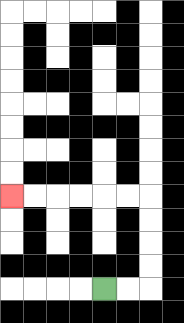{'start': '[4, 12]', 'end': '[0, 8]', 'path_directions': 'R,R,U,U,U,U,L,L,L,L,L,L', 'path_coordinates': '[[4, 12], [5, 12], [6, 12], [6, 11], [6, 10], [6, 9], [6, 8], [5, 8], [4, 8], [3, 8], [2, 8], [1, 8], [0, 8]]'}